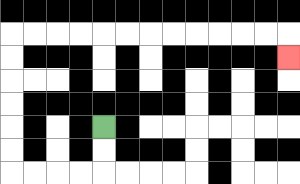{'start': '[4, 5]', 'end': '[12, 2]', 'path_directions': 'D,D,L,L,L,L,U,U,U,U,U,U,R,R,R,R,R,R,R,R,R,R,R,R,D', 'path_coordinates': '[[4, 5], [4, 6], [4, 7], [3, 7], [2, 7], [1, 7], [0, 7], [0, 6], [0, 5], [0, 4], [0, 3], [0, 2], [0, 1], [1, 1], [2, 1], [3, 1], [4, 1], [5, 1], [6, 1], [7, 1], [8, 1], [9, 1], [10, 1], [11, 1], [12, 1], [12, 2]]'}